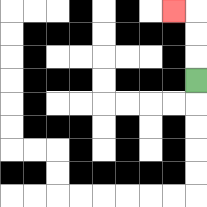{'start': '[8, 3]', 'end': '[7, 0]', 'path_directions': 'U,U,U,L', 'path_coordinates': '[[8, 3], [8, 2], [8, 1], [8, 0], [7, 0]]'}